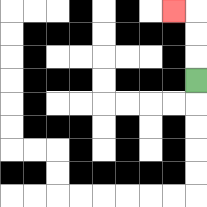{'start': '[8, 3]', 'end': '[7, 0]', 'path_directions': 'U,U,U,L', 'path_coordinates': '[[8, 3], [8, 2], [8, 1], [8, 0], [7, 0]]'}